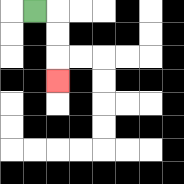{'start': '[1, 0]', 'end': '[2, 3]', 'path_directions': 'R,D,D,D', 'path_coordinates': '[[1, 0], [2, 0], [2, 1], [2, 2], [2, 3]]'}